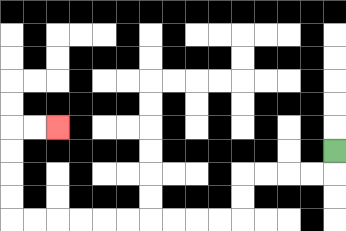{'start': '[14, 6]', 'end': '[2, 5]', 'path_directions': 'D,L,L,L,L,D,D,L,L,L,L,L,L,L,L,L,L,U,U,U,U,R,R', 'path_coordinates': '[[14, 6], [14, 7], [13, 7], [12, 7], [11, 7], [10, 7], [10, 8], [10, 9], [9, 9], [8, 9], [7, 9], [6, 9], [5, 9], [4, 9], [3, 9], [2, 9], [1, 9], [0, 9], [0, 8], [0, 7], [0, 6], [0, 5], [1, 5], [2, 5]]'}